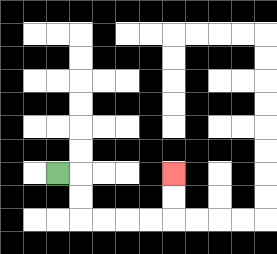{'start': '[2, 7]', 'end': '[7, 7]', 'path_directions': 'R,D,D,R,R,R,R,U,U', 'path_coordinates': '[[2, 7], [3, 7], [3, 8], [3, 9], [4, 9], [5, 9], [6, 9], [7, 9], [7, 8], [7, 7]]'}